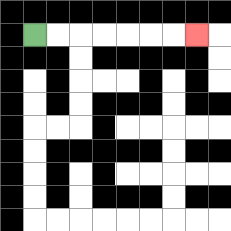{'start': '[1, 1]', 'end': '[8, 1]', 'path_directions': 'R,R,R,R,R,R,R', 'path_coordinates': '[[1, 1], [2, 1], [3, 1], [4, 1], [5, 1], [6, 1], [7, 1], [8, 1]]'}